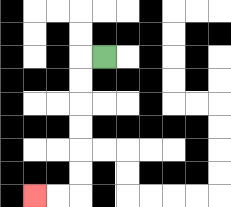{'start': '[4, 2]', 'end': '[1, 8]', 'path_directions': 'L,D,D,D,D,D,D,L,L', 'path_coordinates': '[[4, 2], [3, 2], [3, 3], [3, 4], [3, 5], [3, 6], [3, 7], [3, 8], [2, 8], [1, 8]]'}